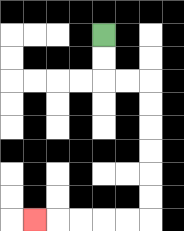{'start': '[4, 1]', 'end': '[1, 9]', 'path_directions': 'D,D,R,R,D,D,D,D,D,D,L,L,L,L,L', 'path_coordinates': '[[4, 1], [4, 2], [4, 3], [5, 3], [6, 3], [6, 4], [6, 5], [6, 6], [6, 7], [6, 8], [6, 9], [5, 9], [4, 9], [3, 9], [2, 9], [1, 9]]'}